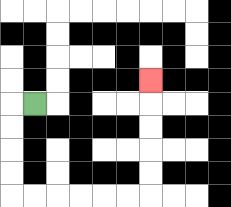{'start': '[1, 4]', 'end': '[6, 3]', 'path_directions': 'L,D,D,D,D,R,R,R,R,R,R,U,U,U,U,U', 'path_coordinates': '[[1, 4], [0, 4], [0, 5], [0, 6], [0, 7], [0, 8], [1, 8], [2, 8], [3, 8], [4, 8], [5, 8], [6, 8], [6, 7], [6, 6], [6, 5], [6, 4], [6, 3]]'}